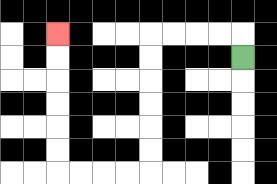{'start': '[10, 2]', 'end': '[2, 1]', 'path_directions': 'U,L,L,L,L,D,D,D,D,D,D,L,L,L,L,U,U,U,U,U,U', 'path_coordinates': '[[10, 2], [10, 1], [9, 1], [8, 1], [7, 1], [6, 1], [6, 2], [6, 3], [6, 4], [6, 5], [6, 6], [6, 7], [5, 7], [4, 7], [3, 7], [2, 7], [2, 6], [2, 5], [2, 4], [2, 3], [2, 2], [2, 1]]'}